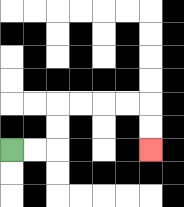{'start': '[0, 6]', 'end': '[6, 6]', 'path_directions': 'R,R,U,U,R,R,R,R,D,D', 'path_coordinates': '[[0, 6], [1, 6], [2, 6], [2, 5], [2, 4], [3, 4], [4, 4], [5, 4], [6, 4], [6, 5], [6, 6]]'}